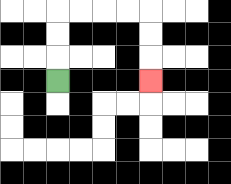{'start': '[2, 3]', 'end': '[6, 3]', 'path_directions': 'U,U,U,R,R,R,R,D,D,D', 'path_coordinates': '[[2, 3], [2, 2], [2, 1], [2, 0], [3, 0], [4, 0], [5, 0], [6, 0], [6, 1], [6, 2], [6, 3]]'}